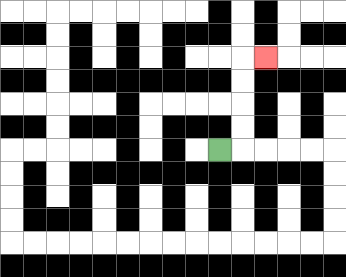{'start': '[9, 6]', 'end': '[11, 2]', 'path_directions': 'R,U,U,U,U,R', 'path_coordinates': '[[9, 6], [10, 6], [10, 5], [10, 4], [10, 3], [10, 2], [11, 2]]'}